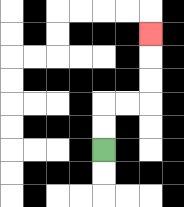{'start': '[4, 6]', 'end': '[6, 1]', 'path_directions': 'U,U,R,R,U,U,U', 'path_coordinates': '[[4, 6], [4, 5], [4, 4], [5, 4], [6, 4], [6, 3], [6, 2], [6, 1]]'}